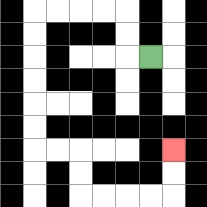{'start': '[6, 2]', 'end': '[7, 6]', 'path_directions': 'L,U,U,L,L,L,L,D,D,D,D,D,D,R,R,D,D,R,R,R,R,U,U', 'path_coordinates': '[[6, 2], [5, 2], [5, 1], [5, 0], [4, 0], [3, 0], [2, 0], [1, 0], [1, 1], [1, 2], [1, 3], [1, 4], [1, 5], [1, 6], [2, 6], [3, 6], [3, 7], [3, 8], [4, 8], [5, 8], [6, 8], [7, 8], [7, 7], [7, 6]]'}